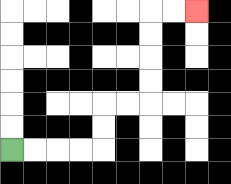{'start': '[0, 6]', 'end': '[8, 0]', 'path_directions': 'R,R,R,R,U,U,R,R,U,U,U,U,R,R', 'path_coordinates': '[[0, 6], [1, 6], [2, 6], [3, 6], [4, 6], [4, 5], [4, 4], [5, 4], [6, 4], [6, 3], [6, 2], [6, 1], [6, 0], [7, 0], [8, 0]]'}